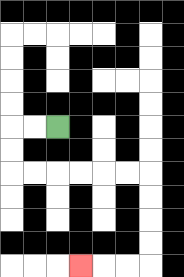{'start': '[2, 5]', 'end': '[3, 11]', 'path_directions': 'L,L,D,D,R,R,R,R,R,R,D,D,D,D,L,L,L', 'path_coordinates': '[[2, 5], [1, 5], [0, 5], [0, 6], [0, 7], [1, 7], [2, 7], [3, 7], [4, 7], [5, 7], [6, 7], [6, 8], [6, 9], [6, 10], [6, 11], [5, 11], [4, 11], [3, 11]]'}